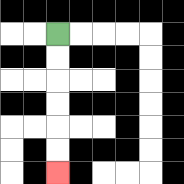{'start': '[2, 1]', 'end': '[2, 7]', 'path_directions': 'D,D,D,D,D,D', 'path_coordinates': '[[2, 1], [2, 2], [2, 3], [2, 4], [2, 5], [2, 6], [2, 7]]'}